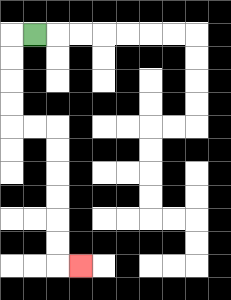{'start': '[1, 1]', 'end': '[3, 11]', 'path_directions': 'L,D,D,D,D,R,R,D,D,D,D,D,D,R', 'path_coordinates': '[[1, 1], [0, 1], [0, 2], [0, 3], [0, 4], [0, 5], [1, 5], [2, 5], [2, 6], [2, 7], [2, 8], [2, 9], [2, 10], [2, 11], [3, 11]]'}